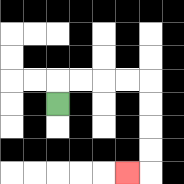{'start': '[2, 4]', 'end': '[5, 7]', 'path_directions': 'U,R,R,R,R,D,D,D,D,L', 'path_coordinates': '[[2, 4], [2, 3], [3, 3], [4, 3], [5, 3], [6, 3], [6, 4], [6, 5], [6, 6], [6, 7], [5, 7]]'}